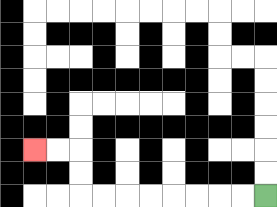{'start': '[11, 8]', 'end': '[1, 6]', 'path_directions': 'L,L,L,L,L,L,L,L,U,U,L,L', 'path_coordinates': '[[11, 8], [10, 8], [9, 8], [8, 8], [7, 8], [6, 8], [5, 8], [4, 8], [3, 8], [3, 7], [3, 6], [2, 6], [1, 6]]'}